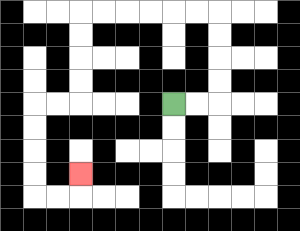{'start': '[7, 4]', 'end': '[3, 7]', 'path_directions': 'R,R,U,U,U,U,L,L,L,L,L,L,D,D,D,D,L,L,D,D,D,D,R,R,U', 'path_coordinates': '[[7, 4], [8, 4], [9, 4], [9, 3], [9, 2], [9, 1], [9, 0], [8, 0], [7, 0], [6, 0], [5, 0], [4, 0], [3, 0], [3, 1], [3, 2], [3, 3], [3, 4], [2, 4], [1, 4], [1, 5], [1, 6], [1, 7], [1, 8], [2, 8], [3, 8], [3, 7]]'}